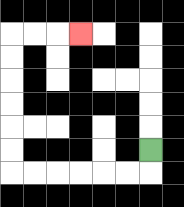{'start': '[6, 6]', 'end': '[3, 1]', 'path_directions': 'D,L,L,L,L,L,L,U,U,U,U,U,U,R,R,R', 'path_coordinates': '[[6, 6], [6, 7], [5, 7], [4, 7], [3, 7], [2, 7], [1, 7], [0, 7], [0, 6], [0, 5], [0, 4], [0, 3], [0, 2], [0, 1], [1, 1], [2, 1], [3, 1]]'}